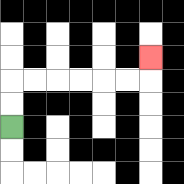{'start': '[0, 5]', 'end': '[6, 2]', 'path_directions': 'U,U,R,R,R,R,R,R,U', 'path_coordinates': '[[0, 5], [0, 4], [0, 3], [1, 3], [2, 3], [3, 3], [4, 3], [5, 3], [6, 3], [6, 2]]'}